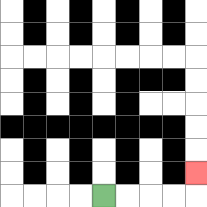{'start': '[4, 8]', 'end': '[8, 7]', 'path_directions': 'R,R,R,R,U', 'path_coordinates': '[[4, 8], [5, 8], [6, 8], [7, 8], [8, 8], [8, 7]]'}